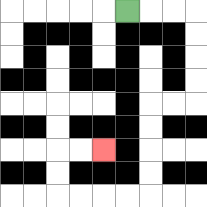{'start': '[5, 0]', 'end': '[4, 6]', 'path_directions': 'R,R,R,D,D,D,D,L,L,D,D,D,D,L,L,L,L,U,U,R,R', 'path_coordinates': '[[5, 0], [6, 0], [7, 0], [8, 0], [8, 1], [8, 2], [8, 3], [8, 4], [7, 4], [6, 4], [6, 5], [6, 6], [6, 7], [6, 8], [5, 8], [4, 8], [3, 8], [2, 8], [2, 7], [2, 6], [3, 6], [4, 6]]'}